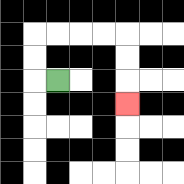{'start': '[2, 3]', 'end': '[5, 4]', 'path_directions': 'L,U,U,R,R,R,R,D,D,D', 'path_coordinates': '[[2, 3], [1, 3], [1, 2], [1, 1], [2, 1], [3, 1], [4, 1], [5, 1], [5, 2], [5, 3], [5, 4]]'}